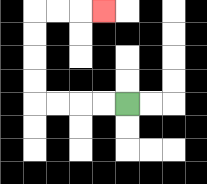{'start': '[5, 4]', 'end': '[4, 0]', 'path_directions': 'L,L,L,L,U,U,U,U,R,R,R', 'path_coordinates': '[[5, 4], [4, 4], [3, 4], [2, 4], [1, 4], [1, 3], [1, 2], [1, 1], [1, 0], [2, 0], [3, 0], [4, 0]]'}